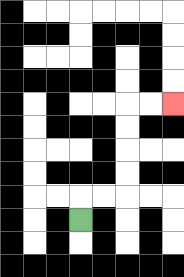{'start': '[3, 9]', 'end': '[7, 4]', 'path_directions': 'U,R,R,U,U,U,U,R,R', 'path_coordinates': '[[3, 9], [3, 8], [4, 8], [5, 8], [5, 7], [5, 6], [5, 5], [5, 4], [6, 4], [7, 4]]'}